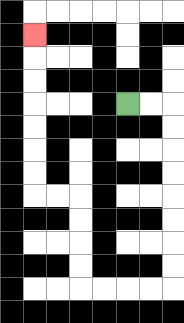{'start': '[5, 4]', 'end': '[1, 1]', 'path_directions': 'R,R,D,D,D,D,D,D,D,D,L,L,L,L,U,U,U,U,L,L,U,U,U,U,U,U,U', 'path_coordinates': '[[5, 4], [6, 4], [7, 4], [7, 5], [7, 6], [7, 7], [7, 8], [7, 9], [7, 10], [7, 11], [7, 12], [6, 12], [5, 12], [4, 12], [3, 12], [3, 11], [3, 10], [3, 9], [3, 8], [2, 8], [1, 8], [1, 7], [1, 6], [1, 5], [1, 4], [1, 3], [1, 2], [1, 1]]'}